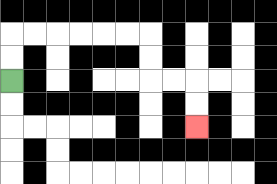{'start': '[0, 3]', 'end': '[8, 5]', 'path_directions': 'U,U,R,R,R,R,R,R,D,D,R,R,D,D', 'path_coordinates': '[[0, 3], [0, 2], [0, 1], [1, 1], [2, 1], [3, 1], [4, 1], [5, 1], [6, 1], [6, 2], [6, 3], [7, 3], [8, 3], [8, 4], [8, 5]]'}